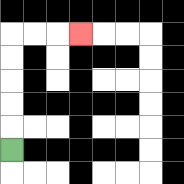{'start': '[0, 6]', 'end': '[3, 1]', 'path_directions': 'U,U,U,U,U,R,R,R', 'path_coordinates': '[[0, 6], [0, 5], [0, 4], [0, 3], [0, 2], [0, 1], [1, 1], [2, 1], [3, 1]]'}